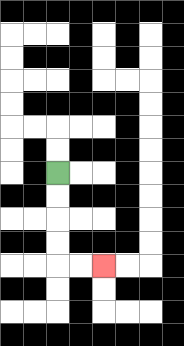{'start': '[2, 7]', 'end': '[4, 11]', 'path_directions': 'D,D,D,D,R,R', 'path_coordinates': '[[2, 7], [2, 8], [2, 9], [2, 10], [2, 11], [3, 11], [4, 11]]'}